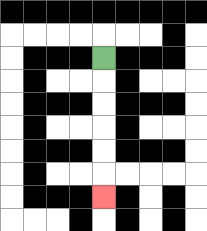{'start': '[4, 2]', 'end': '[4, 8]', 'path_directions': 'D,D,D,D,D,D', 'path_coordinates': '[[4, 2], [4, 3], [4, 4], [4, 5], [4, 6], [4, 7], [4, 8]]'}